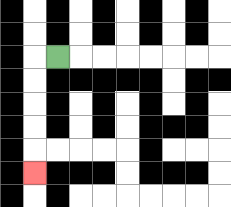{'start': '[2, 2]', 'end': '[1, 7]', 'path_directions': 'L,D,D,D,D,D', 'path_coordinates': '[[2, 2], [1, 2], [1, 3], [1, 4], [1, 5], [1, 6], [1, 7]]'}